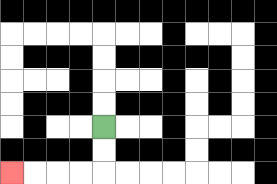{'start': '[4, 5]', 'end': '[0, 7]', 'path_directions': 'D,D,L,L,L,L', 'path_coordinates': '[[4, 5], [4, 6], [4, 7], [3, 7], [2, 7], [1, 7], [0, 7]]'}